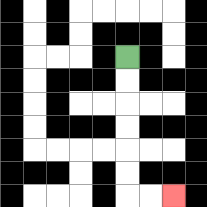{'start': '[5, 2]', 'end': '[7, 8]', 'path_directions': 'D,D,D,D,D,D,R,R', 'path_coordinates': '[[5, 2], [5, 3], [5, 4], [5, 5], [5, 6], [5, 7], [5, 8], [6, 8], [7, 8]]'}